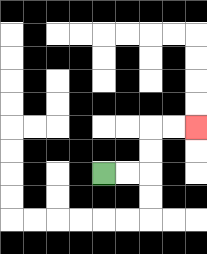{'start': '[4, 7]', 'end': '[8, 5]', 'path_directions': 'R,R,U,U,R,R', 'path_coordinates': '[[4, 7], [5, 7], [6, 7], [6, 6], [6, 5], [7, 5], [8, 5]]'}